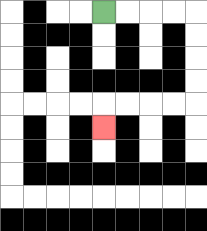{'start': '[4, 0]', 'end': '[4, 5]', 'path_directions': 'R,R,R,R,D,D,D,D,L,L,L,L,D', 'path_coordinates': '[[4, 0], [5, 0], [6, 0], [7, 0], [8, 0], [8, 1], [8, 2], [8, 3], [8, 4], [7, 4], [6, 4], [5, 4], [4, 4], [4, 5]]'}